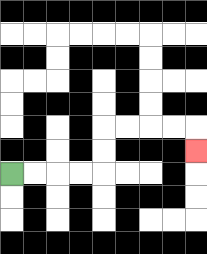{'start': '[0, 7]', 'end': '[8, 6]', 'path_directions': 'R,R,R,R,U,U,R,R,R,R,D', 'path_coordinates': '[[0, 7], [1, 7], [2, 7], [3, 7], [4, 7], [4, 6], [4, 5], [5, 5], [6, 5], [7, 5], [8, 5], [8, 6]]'}